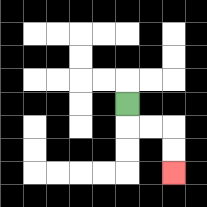{'start': '[5, 4]', 'end': '[7, 7]', 'path_directions': 'D,R,R,D,D', 'path_coordinates': '[[5, 4], [5, 5], [6, 5], [7, 5], [7, 6], [7, 7]]'}